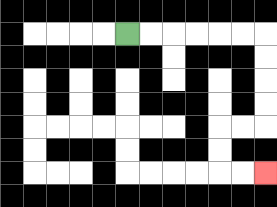{'start': '[5, 1]', 'end': '[11, 7]', 'path_directions': 'R,R,R,R,R,R,D,D,D,D,L,L,D,D,R,R', 'path_coordinates': '[[5, 1], [6, 1], [7, 1], [8, 1], [9, 1], [10, 1], [11, 1], [11, 2], [11, 3], [11, 4], [11, 5], [10, 5], [9, 5], [9, 6], [9, 7], [10, 7], [11, 7]]'}